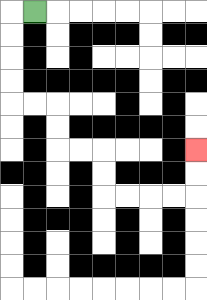{'start': '[1, 0]', 'end': '[8, 6]', 'path_directions': 'L,D,D,D,D,R,R,D,D,R,R,D,D,R,R,R,R,U,U', 'path_coordinates': '[[1, 0], [0, 0], [0, 1], [0, 2], [0, 3], [0, 4], [1, 4], [2, 4], [2, 5], [2, 6], [3, 6], [4, 6], [4, 7], [4, 8], [5, 8], [6, 8], [7, 8], [8, 8], [8, 7], [8, 6]]'}